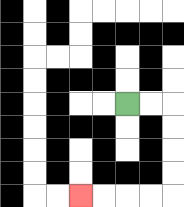{'start': '[5, 4]', 'end': '[3, 8]', 'path_directions': 'R,R,D,D,D,D,L,L,L,L', 'path_coordinates': '[[5, 4], [6, 4], [7, 4], [7, 5], [7, 6], [7, 7], [7, 8], [6, 8], [5, 8], [4, 8], [3, 8]]'}